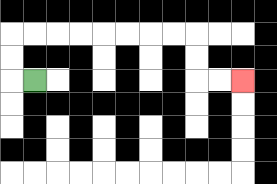{'start': '[1, 3]', 'end': '[10, 3]', 'path_directions': 'L,U,U,R,R,R,R,R,R,R,R,D,D,R,R', 'path_coordinates': '[[1, 3], [0, 3], [0, 2], [0, 1], [1, 1], [2, 1], [3, 1], [4, 1], [5, 1], [6, 1], [7, 1], [8, 1], [8, 2], [8, 3], [9, 3], [10, 3]]'}